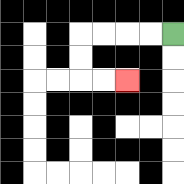{'start': '[7, 1]', 'end': '[5, 3]', 'path_directions': 'L,L,L,L,D,D,R,R', 'path_coordinates': '[[7, 1], [6, 1], [5, 1], [4, 1], [3, 1], [3, 2], [3, 3], [4, 3], [5, 3]]'}